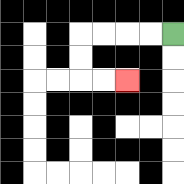{'start': '[7, 1]', 'end': '[5, 3]', 'path_directions': 'L,L,L,L,D,D,R,R', 'path_coordinates': '[[7, 1], [6, 1], [5, 1], [4, 1], [3, 1], [3, 2], [3, 3], [4, 3], [5, 3]]'}